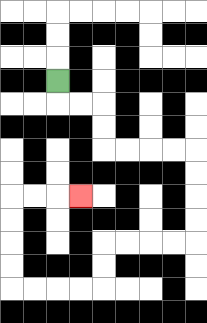{'start': '[2, 3]', 'end': '[3, 8]', 'path_directions': 'D,R,R,D,D,R,R,R,R,D,D,D,D,L,L,L,L,D,D,L,L,L,L,U,U,U,U,R,R,R', 'path_coordinates': '[[2, 3], [2, 4], [3, 4], [4, 4], [4, 5], [4, 6], [5, 6], [6, 6], [7, 6], [8, 6], [8, 7], [8, 8], [8, 9], [8, 10], [7, 10], [6, 10], [5, 10], [4, 10], [4, 11], [4, 12], [3, 12], [2, 12], [1, 12], [0, 12], [0, 11], [0, 10], [0, 9], [0, 8], [1, 8], [2, 8], [3, 8]]'}